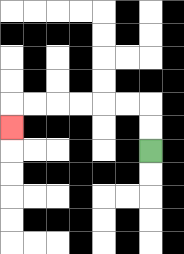{'start': '[6, 6]', 'end': '[0, 5]', 'path_directions': 'U,U,L,L,L,L,L,L,D', 'path_coordinates': '[[6, 6], [6, 5], [6, 4], [5, 4], [4, 4], [3, 4], [2, 4], [1, 4], [0, 4], [0, 5]]'}